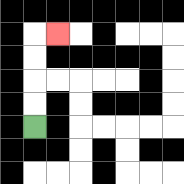{'start': '[1, 5]', 'end': '[2, 1]', 'path_directions': 'U,U,U,U,R', 'path_coordinates': '[[1, 5], [1, 4], [1, 3], [1, 2], [1, 1], [2, 1]]'}